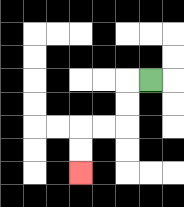{'start': '[6, 3]', 'end': '[3, 7]', 'path_directions': 'L,D,D,L,L,D,D', 'path_coordinates': '[[6, 3], [5, 3], [5, 4], [5, 5], [4, 5], [3, 5], [3, 6], [3, 7]]'}